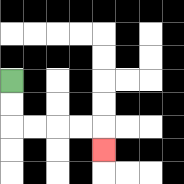{'start': '[0, 3]', 'end': '[4, 6]', 'path_directions': 'D,D,R,R,R,R,D', 'path_coordinates': '[[0, 3], [0, 4], [0, 5], [1, 5], [2, 5], [3, 5], [4, 5], [4, 6]]'}